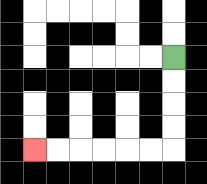{'start': '[7, 2]', 'end': '[1, 6]', 'path_directions': 'D,D,D,D,L,L,L,L,L,L', 'path_coordinates': '[[7, 2], [7, 3], [7, 4], [7, 5], [7, 6], [6, 6], [5, 6], [4, 6], [3, 6], [2, 6], [1, 6]]'}